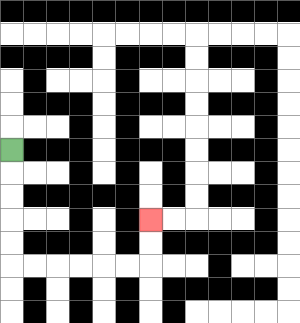{'start': '[0, 6]', 'end': '[6, 9]', 'path_directions': 'D,D,D,D,D,R,R,R,R,R,R,U,U', 'path_coordinates': '[[0, 6], [0, 7], [0, 8], [0, 9], [0, 10], [0, 11], [1, 11], [2, 11], [3, 11], [4, 11], [5, 11], [6, 11], [6, 10], [6, 9]]'}